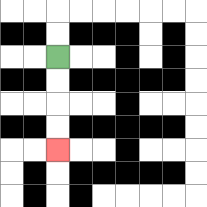{'start': '[2, 2]', 'end': '[2, 6]', 'path_directions': 'D,D,D,D', 'path_coordinates': '[[2, 2], [2, 3], [2, 4], [2, 5], [2, 6]]'}